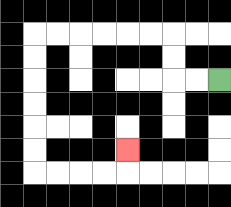{'start': '[9, 3]', 'end': '[5, 6]', 'path_directions': 'L,L,U,U,L,L,L,L,L,L,D,D,D,D,D,D,R,R,R,R,U', 'path_coordinates': '[[9, 3], [8, 3], [7, 3], [7, 2], [7, 1], [6, 1], [5, 1], [4, 1], [3, 1], [2, 1], [1, 1], [1, 2], [1, 3], [1, 4], [1, 5], [1, 6], [1, 7], [2, 7], [3, 7], [4, 7], [5, 7], [5, 6]]'}